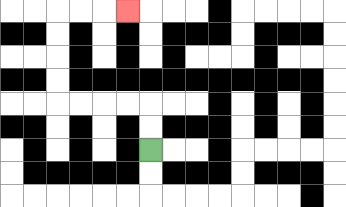{'start': '[6, 6]', 'end': '[5, 0]', 'path_directions': 'U,U,L,L,L,L,U,U,U,U,R,R,R', 'path_coordinates': '[[6, 6], [6, 5], [6, 4], [5, 4], [4, 4], [3, 4], [2, 4], [2, 3], [2, 2], [2, 1], [2, 0], [3, 0], [4, 0], [5, 0]]'}